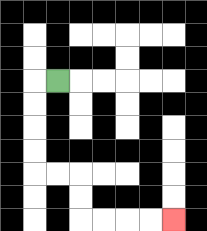{'start': '[2, 3]', 'end': '[7, 9]', 'path_directions': 'L,D,D,D,D,R,R,D,D,R,R,R,R', 'path_coordinates': '[[2, 3], [1, 3], [1, 4], [1, 5], [1, 6], [1, 7], [2, 7], [3, 7], [3, 8], [3, 9], [4, 9], [5, 9], [6, 9], [7, 9]]'}